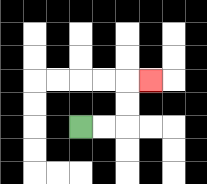{'start': '[3, 5]', 'end': '[6, 3]', 'path_directions': 'R,R,U,U,R', 'path_coordinates': '[[3, 5], [4, 5], [5, 5], [5, 4], [5, 3], [6, 3]]'}